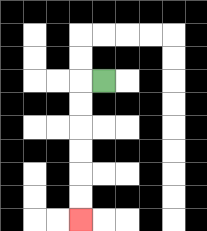{'start': '[4, 3]', 'end': '[3, 9]', 'path_directions': 'L,D,D,D,D,D,D', 'path_coordinates': '[[4, 3], [3, 3], [3, 4], [3, 5], [3, 6], [3, 7], [3, 8], [3, 9]]'}